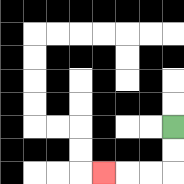{'start': '[7, 5]', 'end': '[4, 7]', 'path_directions': 'D,D,L,L,L', 'path_coordinates': '[[7, 5], [7, 6], [7, 7], [6, 7], [5, 7], [4, 7]]'}